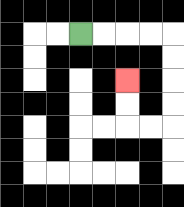{'start': '[3, 1]', 'end': '[5, 3]', 'path_directions': 'R,R,R,R,D,D,D,D,L,L,U,U', 'path_coordinates': '[[3, 1], [4, 1], [5, 1], [6, 1], [7, 1], [7, 2], [7, 3], [7, 4], [7, 5], [6, 5], [5, 5], [5, 4], [5, 3]]'}